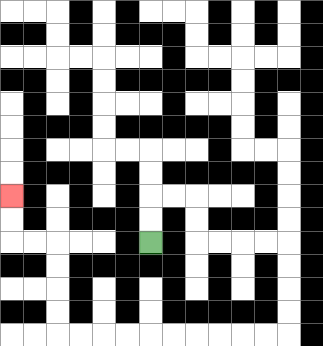{'start': '[6, 10]', 'end': '[0, 8]', 'path_directions': 'U,U,R,R,D,D,R,R,R,R,D,D,D,D,L,L,L,L,L,L,L,L,L,L,U,U,U,U,L,L,U,U', 'path_coordinates': '[[6, 10], [6, 9], [6, 8], [7, 8], [8, 8], [8, 9], [8, 10], [9, 10], [10, 10], [11, 10], [12, 10], [12, 11], [12, 12], [12, 13], [12, 14], [11, 14], [10, 14], [9, 14], [8, 14], [7, 14], [6, 14], [5, 14], [4, 14], [3, 14], [2, 14], [2, 13], [2, 12], [2, 11], [2, 10], [1, 10], [0, 10], [0, 9], [0, 8]]'}